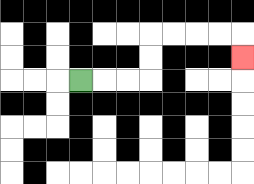{'start': '[3, 3]', 'end': '[10, 2]', 'path_directions': 'R,R,R,U,U,R,R,R,R,D', 'path_coordinates': '[[3, 3], [4, 3], [5, 3], [6, 3], [6, 2], [6, 1], [7, 1], [8, 1], [9, 1], [10, 1], [10, 2]]'}